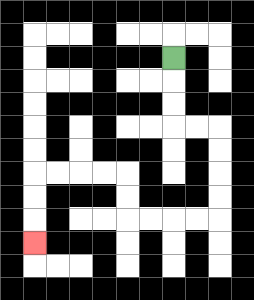{'start': '[7, 2]', 'end': '[1, 10]', 'path_directions': 'D,D,D,R,R,D,D,D,D,L,L,L,L,U,U,L,L,L,L,D,D,D', 'path_coordinates': '[[7, 2], [7, 3], [7, 4], [7, 5], [8, 5], [9, 5], [9, 6], [9, 7], [9, 8], [9, 9], [8, 9], [7, 9], [6, 9], [5, 9], [5, 8], [5, 7], [4, 7], [3, 7], [2, 7], [1, 7], [1, 8], [1, 9], [1, 10]]'}